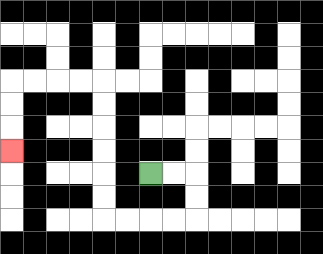{'start': '[6, 7]', 'end': '[0, 6]', 'path_directions': 'R,R,D,D,L,L,L,L,U,U,U,U,U,U,L,L,L,L,D,D,D', 'path_coordinates': '[[6, 7], [7, 7], [8, 7], [8, 8], [8, 9], [7, 9], [6, 9], [5, 9], [4, 9], [4, 8], [4, 7], [4, 6], [4, 5], [4, 4], [4, 3], [3, 3], [2, 3], [1, 3], [0, 3], [0, 4], [0, 5], [0, 6]]'}